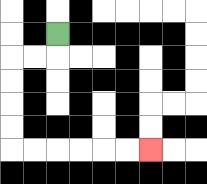{'start': '[2, 1]', 'end': '[6, 6]', 'path_directions': 'D,L,L,D,D,D,D,R,R,R,R,R,R', 'path_coordinates': '[[2, 1], [2, 2], [1, 2], [0, 2], [0, 3], [0, 4], [0, 5], [0, 6], [1, 6], [2, 6], [3, 6], [4, 6], [5, 6], [6, 6]]'}